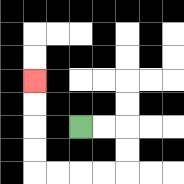{'start': '[3, 5]', 'end': '[1, 3]', 'path_directions': 'R,R,D,D,L,L,L,L,U,U,U,U', 'path_coordinates': '[[3, 5], [4, 5], [5, 5], [5, 6], [5, 7], [4, 7], [3, 7], [2, 7], [1, 7], [1, 6], [1, 5], [1, 4], [1, 3]]'}